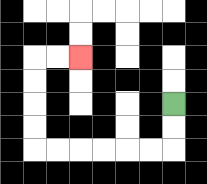{'start': '[7, 4]', 'end': '[3, 2]', 'path_directions': 'D,D,L,L,L,L,L,L,U,U,U,U,R,R', 'path_coordinates': '[[7, 4], [7, 5], [7, 6], [6, 6], [5, 6], [4, 6], [3, 6], [2, 6], [1, 6], [1, 5], [1, 4], [1, 3], [1, 2], [2, 2], [3, 2]]'}